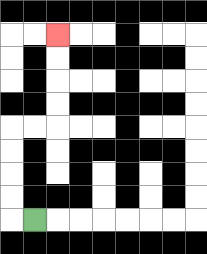{'start': '[1, 9]', 'end': '[2, 1]', 'path_directions': 'L,U,U,U,U,R,R,U,U,U,U', 'path_coordinates': '[[1, 9], [0, 9], [0, 8], [0, 7], [0, 6], [0, 5], [1, 5], [2, 5], [2, 4], [2, 3], [2, 2], [2, 1]]'}